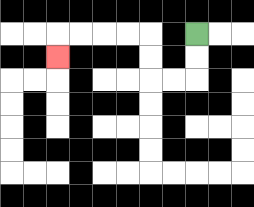{'start': '[8, 1]', 'end': '[2, 2]', 'path_directions': 'D,D,L,L,U,U,L,L,L,L,D', 'path_coordinates': '[[8, 1], [8, 2], [8, 3], [7, 3], [6, 3], [6, 2], [6, 1], [5, 1], [4, 1], [3, 1], [2, 1], [2, 2]]'}